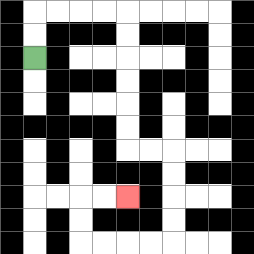{'start': '[1, 2]', 'end': '[5, 8]', 'path_directions': 'U,U,R,R,R,R,D,D,D,D,D,D,R,R,D,D,D,D,L,L,L,L,U,U,R,R', 'path_coordinates': '[[1, 2], [1, 1], [1, 0], [2, 0], [3, 0], [4, 0], [5, 0], [5, 1], [5, 2], [5, 3], [5, 4], [5, 5], [5, 6], [6, 6], [7, 6], [7, 7], [7, 8], [7, 9], [7, 10], [6, 10], [5, 10], [4, 10], [3, 10], [3, 9], [3, 8], [4, 8], [5, 8]]'}